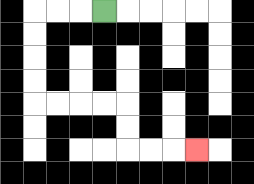{'start': '[4, 0]', 'end': '[8, 6]', 'path_directions': 'L,L,L,D,D,D,D,R,R,R,R,D,D,R,R,R', 'path_coordinates': '[[4, 0], [3, 0], [2, 0], [1, 0], [1, 1], [1, 2], [1, 3], [1, 4], [2, 4], [3, 4], [4, 4], [5, 4], [5, 5], [5, 6], [6, 6], [7, 6], [8, 6]]'}